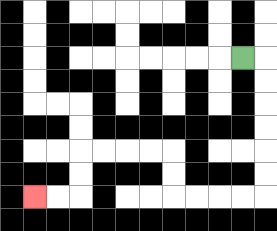{'start': '[10, 2]', 'end': '[1, 8]', 'path_directions': 'R,D,D,D,D,D,D,L,L,L,L,U,U,L,L,L,L,D,D,L,L', 'path_coordinates': '[[10, 2], [11, 2], [11, 3], [11, 4], [11, 5], [11, 6], [11, 7], [11, 8], [10, 8], [9, 8], [8, 8], [7, 8], [7, 7], [7, 6], [6, 6], [5, 6], [4, 6], [3, 6], [3, 7], [3, 8], [2, 8], [1, 8]]'}